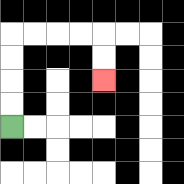{'start': '[0, 5]', 'end': '[4, 3]', 'path_directions': 'U,U,U,U,R,R,R,R,D,D', 'path_coordinates': '[[0, 5], [0, 4], [0, 3], [0, 2], [0, 1], [1, 1], [2, 1], [3, 1], [4, 1], [4, 2], [4, 3]]'}